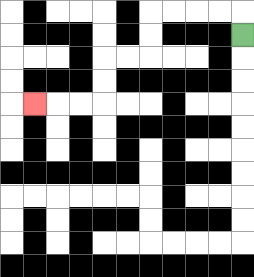{'start': '[10, 1]', 'end': '[1, 4]', 'path_directions': 'U,L,L,L,L,D,D,L,L,D,D,L,L,L', 'path_coordinates': '[[10, 1], [10, 0], [9, 0], [8, 0], [7, 0], [6, 0], [6, 1], [6, 2], [5, 2], [4, 2], [4, 3], [4, 4], [3, 4], [2, 4], [1, 4]]'}